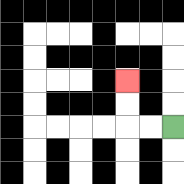{'start': '[7, 5]', 'end': '[5, 3]', 'path_directions': 'L,L,U,U', 'path_coordinates': '[[7, 5], [6, 5], [5, 5], [5, 4], [5, 3]]'}